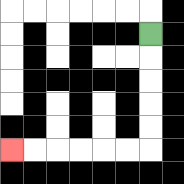{'start': '[6, 1]', 'end': '[0, 6]', 'path_directions': 'D,D,D,D,D,L,L,L,L,L,L', 'path_coordinates': '[[6, 1], [6, 2], [6, 3], [6, 4], [6, 5], [6, 6], [5, 6], [4, 6], [3, 6], [2, 6], [1, 6], [0, 6]]'}